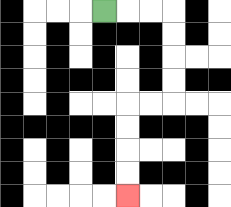{'start': '[4, 0]', 'end': '[5, 8]', 'path_directions': 'R,R,R,D,D,D,D,L,L,D,D,D,D', 'path_coordinates': '[[4, 0], [5, 0], [6, 0], [7, 0], [7, 1], [7, 2], [7, 3], [7, 4], [6, 4], [5, 4], [5, 5], [5, 6], [5, 7], [5, 8]]'}